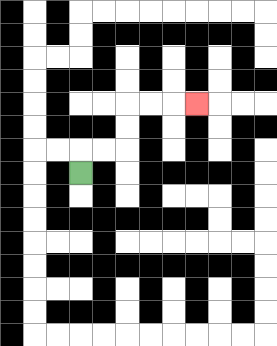{'start': '[3, 7]', 'end': '[8, 4]', 'path_directions': 'U,R,R,U,U,R,R,R', 'path_coordinates': '[[3, 7], [3, 6], [4, 6], [5, 6], [5, 5], [5, 4], [6, 4], [7, 4], [8, 4]]'}